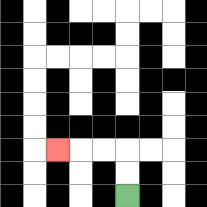{'start': '[5, 8]', 'end': '[2, 6]', 'path_directions': 'U,U,L,L,L', 'path_coordinates': '[[5, 8], [5, 7], [5, 6], [4, 6], [3, 6], [2, 6]]'}